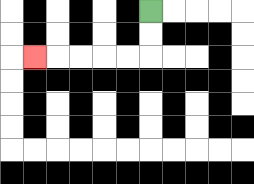{'start': '[6, 0]', 'end': '[1, 2]', 'path_directions': 'D,D,L,L,L,L,L', 'path_coordinates': '[[6, 0], [6, 1], [6, 2], [5, 2], [4, 2], [3, 2], [2, 2], [1, 2]]'}